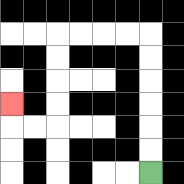{'start': '[6, 7]', 'end': '[0, 4]', 'path_directions': 'U,U,U,U,U,U,L,L,L,L,D,D,D,D,L,L,U', 'path_coordinates': '[[6, 7], [6, 6], [6, 5], [6, 4], [6, 3], [6, 2], [6, 1], [5, 1], [4, 1], [3, 1], [2, 1], [2, 2], [2, 3], [2, 4], [2, 5], [1, 5], [0, 5], [0, 4]]'}